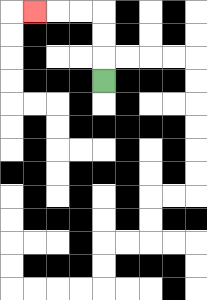{'start': '[4, 3]', 'end': '[1, 0]', 'path_directions': 'U,U,U,L,L,L', 'path_coordinates': '[[4, 3], [4, 2], [4, 1], [4, 0], [3, 0], [2, 0], [1, 0]]'}